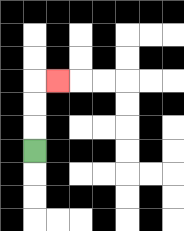{'start': '[1, 6]', 'end': '[2, 3]', 'path_directions': 'U,U,U,R', 'path_coordinates': '[[1, 6], [1, 5], [1, 4], [1, 3], [2, 3]]'}